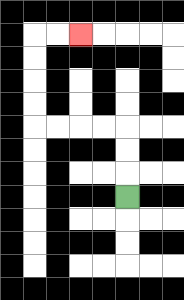{'start': '[5, 8]', 'end': '[3, 1]', 'path_directions': 'U,U,U,L,L,L,L,U,U,U,U,R,R', 'path_coordinates': '[[5, 8], [5, 7], [5, 6], [5, 5], [4, 5], [3, 5], [2, 5], [1, 5], [1, 4], [1, 3], [1, 2], [1, 1], [2, 1], [3, 1]]'}